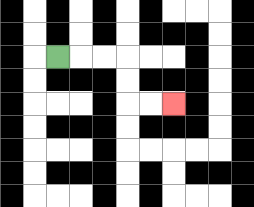{'start': '[2, 2]', 'end': '[7, 4]', 'path_directions': 'R,R,R,D,D,R,R', 'path_coordinates': '[[2, 2], [3, 2], [4, 2], [5, 2], [5, 3], [5, 4], [6, 4], [7, 4]]'}